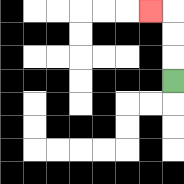{'start': '[7, 3]', 'end': '[6, 0]', 'path_directions': 'U,U,U,L', 'path_coordinates': '[[7, 3], [7, 2], [7, 1], [7, 0], [6, 0]]'}